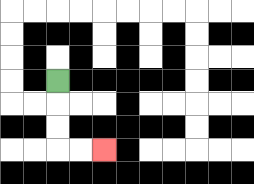{'start': '[2, 3]', 'end': '[4, 6]', 'path_directions': 'D,D,D,R,R', 'path_coordinates': '[[2, 3], [2, 4], [2, 5], [2, 6], [3, 6], [4, 6]]'}